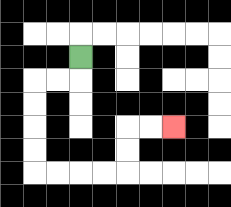{'start': '[3, 2]', 'end': '[7, 5]', 'path_directions': 'D,L,L,D,D,D,D,R,R,R,R,U,U,R,R', 'path_coordinates': '[[3, 2], [3, 3], [2, 3], [1, 3], [1, 4], [1, 5], [1, 6], [1, 7], [2, 7], [3, 7], [4, 7], [5, 7], [5, 6], [5, 5], [6, 5], [7, 5]]'}